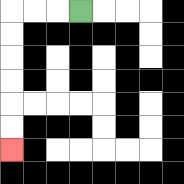{'start': '[3, 0]', 'end': '[0, 6]', 'path_directions': 'L,L,L,D,D,D,D,D,D', 'path_coordinates': '[[3, 0], [2, 0], [1, 0], [0, 0], [0, 1], [0, 2], [0, 3], [0, 4], [0, 5], [0, 6]]'}